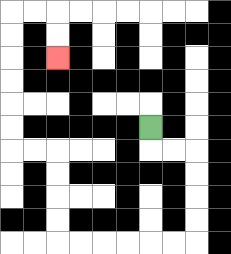{'start': '[6, 5]', 'end': '[2, 2]', 'path_directions': 'D,R,R,D,D,D,D,L,L,L,L,L,L,U,U,U,U,L,L,U,U,U,U,U,U,R,R,D,D', 'path_coordinates': '[[6, 5], [6, 6], [7, 6], [8, 6], [8, 7], [8, 8], [8, 9], [8, 10], [7, 10], [6, 10], [5, 10], [4, 10], [3, 10], [2, 10], [2, 9], [2, 8], [2, 7], [2, 6], [1, 6], [0, 6], [0, 5], [0, 4], [0, 3], [0, 2], [0, 1], [0, 0], [1, 0], [2, 0], [2, 1], [2, 2]]'}